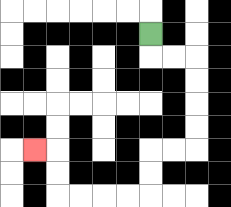{'start': '[6, 1]', 'end': '[1, 6]', 'path_directions': 'D,R,R,D,D,D,D,L,L,D,D,L,L,L,L,U,U,L', 'path_coordinates': '[[6, 1], [6, 2], [7, 2], [8, 2], [8, 3], [8, 4], [8, 5], [8, 6], [7, 6], [6, 6], [6, 7], [6, 8], [5, 8], [4, 8], [3, 8], [2, 8], [2, 7], [2, 6], [1, 6]]'}